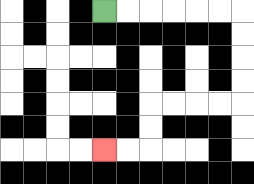{'start': '[4, 0]', 'end': '[4, 6]', 'path_directions': 'R,R,R,R,R,R,D,D,D,D,L,L,L,L,D,D,L,L', 'path_coordinates': '[[4, 0], [5, 0], [6, 0], [7, 0], [8, 0], [9, 0], [10, 0], [10, 1], [10, 2], [10, 3], [10, 4], [9, 4], [8, 4], [7, 4], [6, 4], [6, 5], [6, 6], [5, 6], [4, 6]]'}